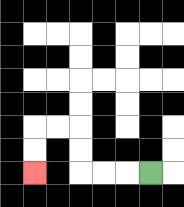{'start': '[6, 7]', 'end': '[1, 7]', 'path_directions': 'L,L,L,U,U,L,L,D,D', 'path_coordinates': '[[6, 7], [5, 7], [4, 7], [3, 7], [3, 6], [3, 5], [2, 5], [1, 5], [1, 6], [1, 7]]'}